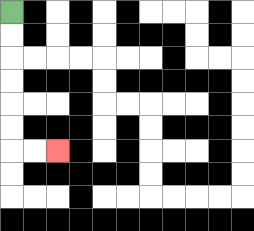{'start': '[0, 0]', 'end': '[2, 6]', 'path_directions': 'D,D,D,D,D,D,R,R', 'path_coordinates': '[[0, 0], [0, 1], [0, 2], [0, 3], [0, 4], [0, 5], [0, 6], [1, 6], [2, 6]]'}